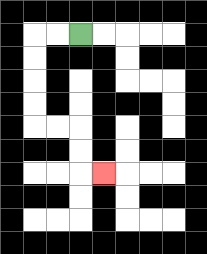{'start': '[3, 1]', 'end': '[4, 7]', 'path_directions': 'L,L,D,D,D,D,R,R,D,D,R', 'path_coordinates': '[[3, 1], [2, 1], [1, 1], [1, 2], [1, 3], [1, 4], [1, 5], [2, 5], [3, 5], [3, 6], [3, 7], [4, 7]]'}